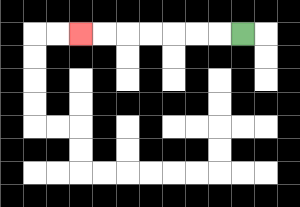{'start': '[10, 1]', 'end': '[3, 1]', 'path_directions': 'L,L,L,L,L,L,L', 'path_coordinates': '[[10, 1], [9, 1], [8, 1], [7, 1], [6, 1], [5, 1], [4, 1], [3, 1]]'}